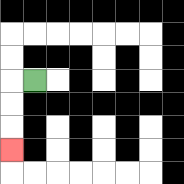{'start': '[1, 3]', 'end': '[0, 6]', 'path_directions': 'L,D,D,D', 'path_coordinates': '[[1, 3], [0, 3], [0, 4], [0, 5], [0, 6]]'}